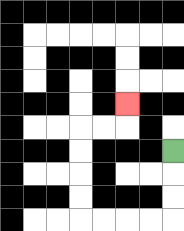{'start': '[7, 6]', 'end': '[5, 4]', 'path_directions': 'D,D,D,L,L,L,L,U,U,U,U,R,R,U', 'path_coordinates': '[[7, 6], [7, 7], [7, 8], [7, 9], [6, 9], [5, 9], [4, 9], [3, 9], [3, 8], [3, 7], [3, 6], [3, 5], [4, 5], [5, 5], [5, 4]]'}